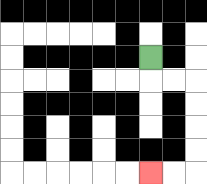{'start': '[6, 2]', 'end': '[6, 7]', 'path_directions': 'D,R,R,D,D,D,D,L,L', 'path_coordinates': '[[6, 2], [6, 3], [7, 3], [8, 3], [8, 4], [8, 5], [8, 6], [8, 7], [7, 7], [6, 7]]'}